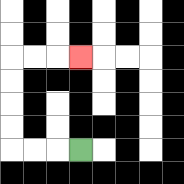{'start': '[3, 6]', 'end': '[3, 2]', 'path_directions': 'L,L,L,U,U,U,U,R,R,R', 'path_coordinates': '[[3, 6], [2, 6], [1, 6], [0, 6], [0, 5], [0, 4], [0, 3], [0, 2], [1, 2], [2, 2], [3, 2]]'}